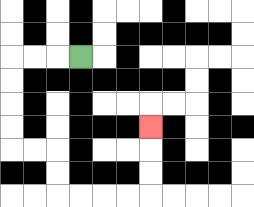{'start': '[3, 2]', 'end': '[6, 5]', 'path_directions': 'L,L,L,D,D,D,D,R,R,D,D,R,R,R,R,U,U,U', 'path_coordinates': '[[3, 2], [2, 2], [1, 2], [0, 2], [0, 3], [0, 4], [0, 5], [0, 6], [1, 6], [2, 6], [2, 7], [2, 8], [3, 8], [4, 8], [5, 8], [6, 8], [6, 7], [6, 6], [6, 5]]'}